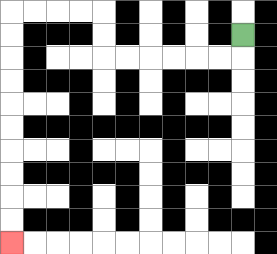{'start': '[10, 1]', 'end': '[0, 10]', 'path_directions': 'D,L,L,L,L,L,L,U,U,L,L,L,L,D,D,D,D,D,D,D,D,D,D', 'path_coordinates': '[[10, 1], [10, 2], [9, 2], [8, 2], [7, 2], [6, 2], [5, 2], [4, 2], [4, 1], [4, 0], [3, 0], [2, 0], [1, 0], [0, 0], [0, 1], [0, 2], [0, 3], [0, 4], [0, 5], [0, 6], [0, 7], [0, 8], [0, 9], [0, 10]]'}